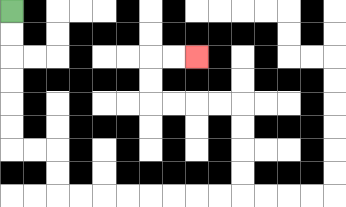{'start': '[0, 0]', 'end': '[8, 2]', 'path_directions': 'D,D,D,D,D,D,R,R,D,D,R,R,R,R,R,R,R,R,U,U,U,U,L,L,L,L,U,U,R,R', 'path_coordinates': '[[0, 0], [0, 1], [0, 2], [0, 3], [0, 4], [0, 5], [0, 6], [1, 6], [2, 6], [2, 7], [2, 8], [3, 8], [4, 8], [5, 8], [6, 8], [7, 8], [8, 8], [9, 8], [10, 8], [10, 7], [10, 6], [10, 5], [10, 4], [9, 4], [8, 4], [7, 4], [6, 4], [6, 3], [6, 2], [7, 2], [8, 2]]'}